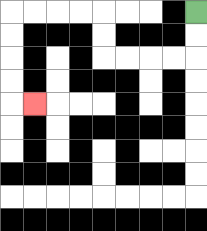{'start': '[8, 0]', 'end': '[1, 4]', 'path_directions': 'D,D,L,L,L,L,U,U,L,L,L,L,D,D,D,D,R', 'path_coordinates': '[[8, 0], [8, 1], [8, 2], [7, 2], [6, 2], [5, 2], [4, 2], [4, 1], [4, 0], [3, 0], [2, 0], [1, 0], [0, 0], [0, 1], [0, 2], [0, 3], [0, 4], [1, 4]]'}